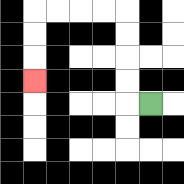{'start': '[6, 4]', 'end': '[1, 3]', 'path_directions': 'L,U,U,U,U,L,L,L,L,D,D,D', 'path_coordinates': '[[6, 4], [5, 4], [5, 3], [5, 2], [5, 1], [5, 0], [4, 0], [3, 0], [2, 0], [1, 0], [1, 1], [1, 2], [1, 3]]'}